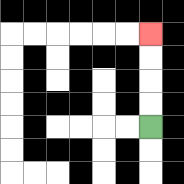{'start': '[6, 5]', 'end': '[6, 1]', 'path_directions': 'U,U,U,U', 'path_coordinates': '[[6, 5], [6, 4], [6, 3], [6, 2], [6, 1]]'}